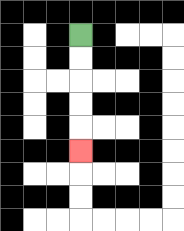{'start': '[3, 1]', 'end': '[3, 6]', 'path_directions': 'D,D,D,D,D', 'path_coordinates': '[[3, 1], [3, 2], [3, 3], [3, 4], [3, 5], [3, 6]]'}